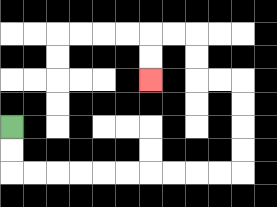{'start': '[0, 5]', 'end': '[6, 3]', 'path_directions': 'D,D,R,R,R,R,R,R,R,R,R,R,U,U,U,U,L,L,U,U,L,L,D,D', 'path_coordinates': '[[0, 5], [0, 6], [0, 7], [1, 7], [2, 7], [3, 7], [4, 7], [5, 7], [6, 7], [7, 7], [8, 7], [9, 7], [10, 7], [10, 6], [10, 5], [10, 4], [10, 3], [9, 3], [8, 3], [8, 2], [8, 1], [7, 1], [6, 1], [6, 2], [6, 3]]'}